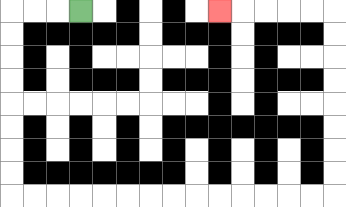{'start': '[3, 0]', 'end': '[9, 0]', 'path_directions': 'L,L,L,D,D,D,D,D,D,D,D,R,R,R,R,R,R,R,R,R,R,R,R,R,R,U,U,U,U,U,U,U,U,L,L,L,L,L', 'path_coordinates': '[[3, 0], [2, 0], [1, 0], [0, 0], [0, 1], [0, 2], [0, 3], [0, 4], [0, 5], [0, 6], [0, 7], [0, 8], [1, 8], [2, 8], [3, 8], [4, 8], [5, 8], [6, 8], [7, 8], [8, 8], [9, 8], [10, 8], [11, 8], [12, 8], [13, 8], [14, 8], [14, 7], [14, 6], [14, 5], [14, 4], [14, 3], [14, 2], [14, 1], [14, 0], [13, 0], [12, 0], [11, 0], [10, 0], [9, 0]]'}